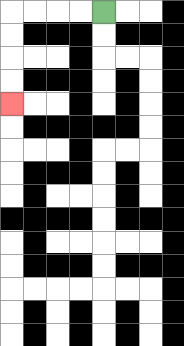{'start': '[4, 0]', 'end': '[0, 4]', 'path_directions': 'L,L,L,L,D,D,D,D', 'path_coordinates': '[[4, 0], [3, 0], [2, 0], [1, 0], [0, 0], [0, 1], [0, 2], [0, 3], [0, 4]]'}